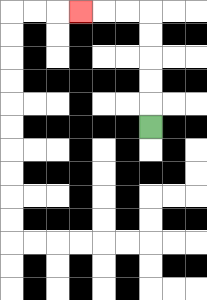{'start': '[6, 5]', 'end': '[3, 0]', 'path_directions': 'U,U,U,U,U,L,L,L', 'path_coordinates': '[[6, 5], [6, 4], [6, 3], [6, 2], [6, 1], [6, 0], [5, 0], [4, 0], [3, 0]]'}